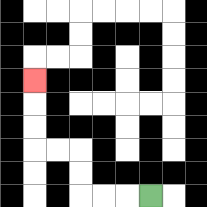{'start': '[6, 8]', 'end': '[1, 3]', 'path_directions': 'L,L,L,U,U,L,L,U,U,U', 'path_coordinates': '[[6, 8], [5, 8], [4, 8], [3, 8], [3, 7], [3, 6], [2, 6], [1, 6], [1, 5], [1, 4], [1, 3]]'}